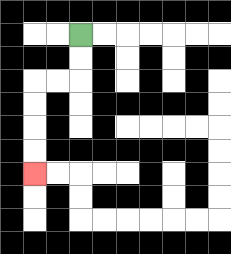{'start': '[3, 1]', 'end': '[1, 7]', 'path_directions': 'D,D,L,L,D,D,D,D', 'path_coordinates': '[[3, 1], [3, 2], [3, 3], [2, 3], [1, 3], [1, 4], [1, 5], [1, 6], [1, 7]]'}